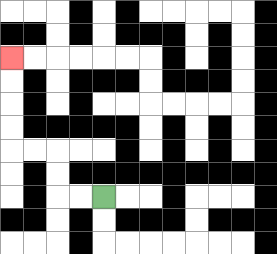{'start': '[4, 8]', 'end': '[0, 2]', 'path_directions': 'L,L,U,U,L,L,U,U,U,U', 'path_coordinates': '[[4, 8], [3, 8], [2, 8], [2, 7], [2, 6], [1, 6], [0, 6], [0, 5], [0, 4], [0, 3], [0, 2]]'}